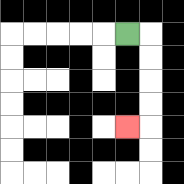{'start': '[5, 1]', 'end': '[5, 5]', 'path_directions': 'R,D,D,D,D,L', 'path_coordinates': '[[5, 1], [6, 1], [6, 2], [6, 3], [6, 4], [6, 5], [5, 5]]'}